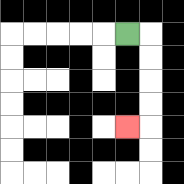{'start': '[5, 1]', 'end': '[5, 5]', 'path_directions': 'R,D,D,D,D,L', 'path_coordinates': '[[5, 1], [6, 1], [6, 2], [6, 3], [6, 4], [6, 5], [5, 5]]'}